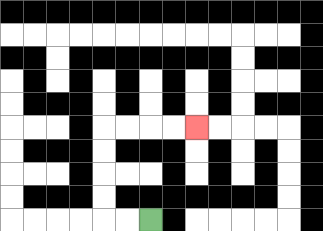{'start': '[6, 9]', 'end': '[8, 5]', 'path_directions': 'L,L,U,U,U,U,R,R,R,R', 'path_coordinates': '[[6, 9], [5, 9], [4, 9], [4, 8], [4, 7], [4, 6], [4, 5], [5, 5], [6, 5], [7, 5], [8, 5]]'}